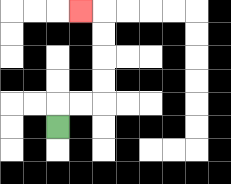{'start': '[2, 5]', 'end': '[3, 0]', 'path_directions': 'U,R,R,U,U,U,U,L', 'path_coordinates': '[[2, 5], [2, 4], [3, 4], [4, 4], [4, 3], [4, 2], [4, 1], [4, 0], [3, 0]]'}